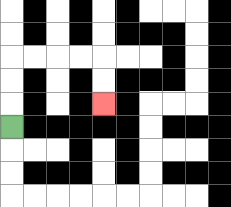{'start': '[0, 5]', 'end': '[4, 4]', 'path_directions': 'U,U,U,R,R,R,R,D,D', 'path_coordinates': '[[0, 5], [0, 4], [0, 3], [0, 2], [1, 2], [2, 2], [3, 2], [4, 2], [4, 3], [4, 4]]'}